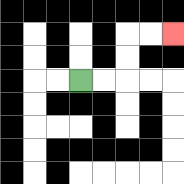{'start': '[3, 3]', 'end': '[7, 1]', 'path_directions': 'R,R,U,U,R,R', 'path_coordinates': '[[3, 3], [4, 3], [5, 3], [5, 2], [5, 1], [6, 1], [7, 1]]'}